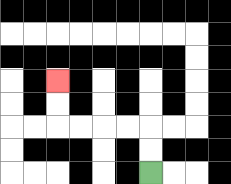{'start': '[6, 7]', 'end': '[2, 3]', 'path_directions': 'U,U,L,L,L,L,U,U', 'path_coordinates': '[[6, 7], [6, 6], [6, 5], [5, 5], [4, 5], [3, 5], [2, 5], [2, 4], [2, 3]]'}